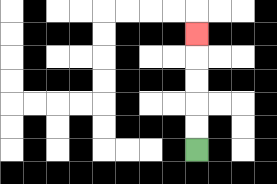{'start': '[8, 6]', 'end': '[8, 1]', 'path_directions': 'U,U,U,U,U', 'path_coordinates': '[[8, 6], [8, 5], [8, 4], [8, 3], [8, 2], [8, 1]]'}